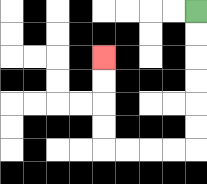{'start': '[8, 0]', 'end': '[4, 2]', 'path_directions': 'D,D,D,D,D,D,L,L,L,L,U,U,U,U', 'path_coordinates': '[[8, 0], [8, 1], [8, 2], [8, 3], [8, 4], [8, 5], [8, 6], [7, 6], [6, 6], [5, 6], [4, 6], [4, 5], [4, 4], [4, 3], [4, 2]]'}